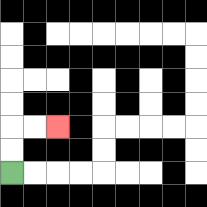{'start': '[0, 7]', 'end': '[2, 5]', 'path_directions': 'U,U,R,R', 'path_coordinates': '[[0, 7], [0, 6], [0, 5], [1, 5], [2, 5]]'}